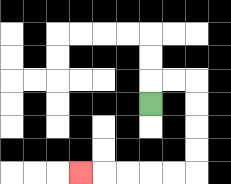{'start': '[6, 4]', 'end': '[3, 7]', 'path_directions': 'U,R,R,D,D,D,D,L,L,L,L,L', 'path_coordinates': '[[6, 4], [6, 3], [7, 3], [8, 3], [8, 4], [8, 5], [8, 6], [8, 7], [7, 7], [6, 7], [5, 7], [4, 7], [3, 7]]'}